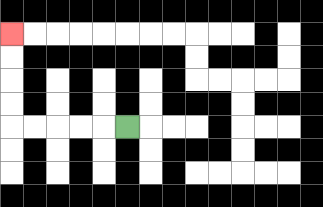{'start': '[5, 5]', 'end': '[0, 1]', 'path_directions': 'L,L,L,L,L,U,U,U,U', 'path_coordinates': '[[5, 5], [4, 5], [3, 5], [2, 5], [1, 5], [0, 5], [0, 4], [0, 3], [0, 2], [0, 1]]'}